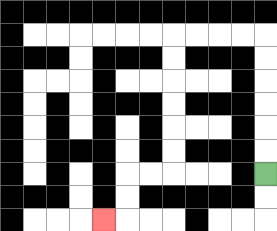{'start': '[11, 7]', 'end': '[4, 9]', 'path_directions': 'U,U,U,U,U,U,L,L,L,L,D,D,D,D,D,D,L,L,D,D,L', 'path_coordinates': '[[11, 7], [11, 6], [11, 5], [11, 4], [11, 3], [11, 2], [11, 1], [10, 1], [9, 1], [8, 1], [7, 1], [7, 2], [7, 3], [7, 4], [7, 5], [7, 6], [7, 7], [6, 7], [5, 7], [5, 8], [5, 9], [4, 9]]'}